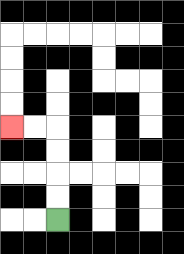{'start': '[2, 9]', 'end': '[0, 5]', 'path_directions': 'U,U,U,U,L,L', 'path_coordinates': '[[2, 9], [2, 8], [2, 7], [2, 6], [2, 5], [1, 5], [0, 5]]'}